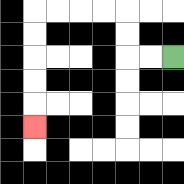{'start': '[7, 2]', 'end': '[1, 5]', 'path_directions': 'L,L,U,U,L,L,L,L,D,D,D,D,D', 'path_coordinates': '[[7, 2], [6, 2], [5, 2], [5, 1], [5, 0], [4, 0], [3, 0], [2, 0], [1, 0], [1, 1], [1, 2], [1, 3], [1, 4], [1, 5]]'}